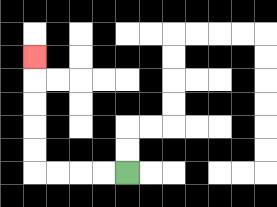{'start': '[5, 7]', 'end': '[1, 2]', 'path_directions': 'L,L,L,L,U,U,U,U,U', 'path_coordinates': '[[5, 7], [4, 7], [3, 7], [2, 7], [1, 7], [1, 6], [1, 5], [1, 4], [1, 3], [1, 2]]'}